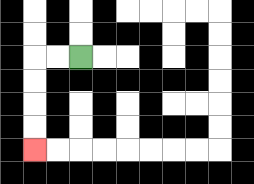{'start': '[3, 2]', 'end': '[1, 6]', 'path_directions': 'L,L,D,D,D,D', 'path_coordinates': '[[3, 2], [2, 2], [1, 2], [1, 3], [1, 4], [1, 5], [1, 6]]'}